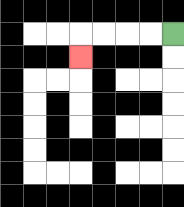{'start': '[7, 1]', 'end': '[3, 2]', 'path_directions': 'L,L,L,L,D', 'path_coordinates': '[[7, 1], [6, 1], [5, 1], [4, 1], [3, 1], [3, 2]]'}